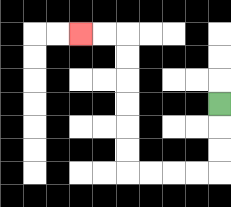{'start': '[9, 4]', 'end': '[3, 1]', 'path_directions': 'D,D,D,L,L,L,L,U,U,U,U,U,U,L,L', 'path_coordinates': '[[9, 4], [9, 5], [9, 6], [9, 7], [8, 7], [7, 7], [6, 7], [5, 7], [5, 6], [5, 5], [5, 4], [5, 3], [5, 2], [5, 1], [4, 1], [3, 1]]'}